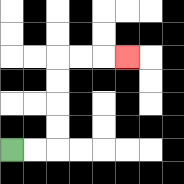{'start': '[0, 6]', 'end': '[5, 2]', 'path_directions': 'R,R,U,U,U,U,R,R,R', 'path_coordinates': '[[0, 6], [1, 6], [2, 6], [2, 5], [2, 4], [2, 3], [2, 2], [3, 2], [4, 2], [5, 2]]'}